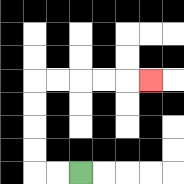{'start': '[3, 7]', 'end': '[6, 3]', 'path_directions': 'L,L,U,U,U,U,R,R,R,R,R', 'path_coordinates': '[[3, 7], [2, 7], [1, 7], [1, 6], [1, 5], [1, 4], [1, 3], [2, 3], [3, 3], [4, 3], [5, 3], [6, 3]]'}